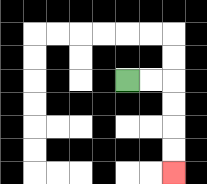{'start': '[5, 3]', 'end': '[7, 7]', 'path_directions': 'R,R,D,D,D,D', 'path_coordinates': '[[5, 3], [6, 3], [7, 3], [7, 4], [7, 5], [7, 6], [7, 7]]'}